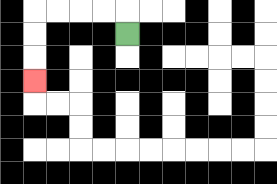{'start': '[5, 1]', 'end': '[1, 3]', 'path_directions': 'U,L,L,L,L,D,D,D', 'path_coordinates': '[[5, 1], [5, 0], [4, 0], [3, 0], [2, 0], [1, 0], [1, 1], [1, 2], [1, 3]]'}